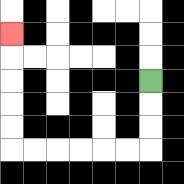{'start': '[6, 3]', 'end': '[0, 1]', 'path_directions': 'D,D,D,L,L,L,L,L,L,U,U,U,U,U', 'path_coordinates': '[[6, 3], [6, 4], [6, 5], [6, 6], [5, 6], [4, 6], [3, 6], [2, 6], [1, 6], [0, 6], [0, 5], [0, 4], [0, 3], [0, 2], [0, 1]]'}